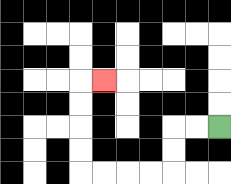{'start': '[9, 5]', 'end': '[4, 3]', 'path_directions': 'L,L,D,D,L,L,L,L,U,U,U,U,R', 'path_coordinates': '[[9, 5], [8, 5], [7, 5], [7, 6], [7, 7], [6, 7], [5, 7], [4, 7], [3, 7], [3, 6], [3, 5], [3, 4], [3, 3], [4, 3]]'}